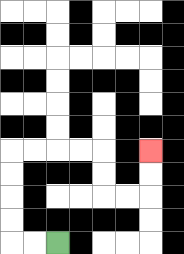{'start': '[2, 10]', 'end': '[6, 6]', 'path_directions': 'L,L,U,U,U,U,R,R,R,R,D,D,R,R,U,U', 'path_coordinates': '[[2, 10], [1, 10], [0, 10], [0, 9], [0, 8], [0, 7], [0, 6], [1, 6], [2, 6], [3, 6], [4, 6], [4, 7], [4, 8], [5, 8], [6, 8], [6, 7], [6, 6]]'}